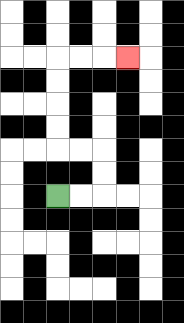{'start': '[2, 8]', 'end': '[5, 2]', 'path_directions': 'R,R,U,U,L,L,U,U,U,U,R,R,R', 'path_coordinates': '[[2, 8], [3, 8], [4, 8], [4, 7], [4, 6], [3, 6], [2, 6], [2, 5], [2, 4], [2, 3], [2, 2], [3, 2], [4, 2], [5, 2]]'}